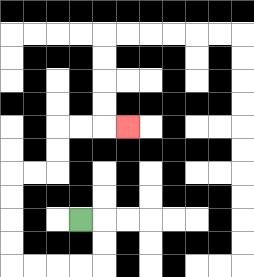{'start': '[3, 9]', 'end': '[5, 5]', 'path_directions': 'R,D,D,L,L,L,L,U,U,U,U,R,R,U,U,R,R,R', 'path_coordinates': '[[3, 9], [4, 9], [4, 10], [4, 11], [3, 11], [2, 11], [1, 11], [0, 11], [0, 10], [0, 9], [0, 8], [0, 7], [1, 7], [2, 7], [2, 6], [2, 5], [3, 5], [4, 5], [5, 5]]'}